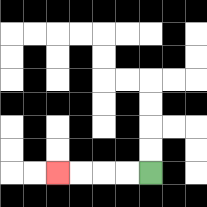{'start': '[6, 7]', 'end': '[2, 7]', 'path_directions': 'L,L,L,L', 'path_coordinates': '[[6, 7], [5, 7], [4, 7], [3, 7], [2, 7]]'}